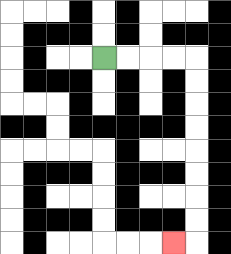{'start': '[4, 2]', 'end': '[7, 10]', 'path_directions': 'R,R,R,R,D,D,D,D,D,D,D,D,L', 'path_coordinates': '[[4, 2], [5, 2], [6, 2], [7, 2], [8, 2], [8, 3], [8, 4], [8, 5], [8, 6], [8, 7], [8, 8], [8, 9], [8, 10], [7, 10]]'}